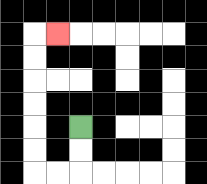{'start': '[3, 5]', 'end': '[2, 1]', 'path_directions': 'D,D,L,L,U,U,U,U,U,U,R', 'path_coordinates': '[[3, 5], [3, 6], [3, 7], [2, 7], [1, 7], [1, 6], [1, 5], [1, 4], [1, 3], [1, 2], [1, 1], [2, 1]]'}